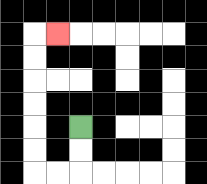{'start': '[3, 5]', 'end': '[2, 1]', 'path_directions': 'D,D,L,L,U,U,U,U,U,U,R', 'path_coordinates': '[[3, 5], [3, 6], [3, 7], [2, 7], [1, 7], [1, 6], [1, 5], [1, 4], [1, 3], [1, 2], [1, 1], [2, 1]]'}